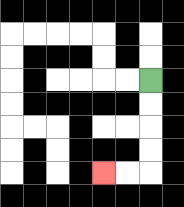{'start': '[6, 3]', 'end': '[4, 7]', 'path_directions': 'D,D,D,D,L,L', 'path_coordinates': '[[6, 3], [6, 4], [6, 5], [6, 6], [6, 7], [5, 7], [4, 7]]'}